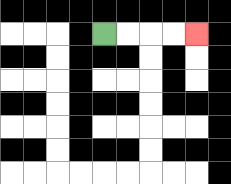{'start': '[4, 1]', 'end': '[8, 1]', 'path_directions': 'R,R,R,R', 'path_coordinates': '[[4, 1], [5, 1], [6, 1], [7, 1], [8, 1]]'}